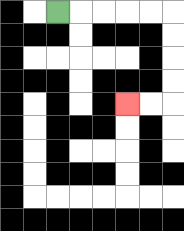{'start': '[2, 0]', 'end': '[5, 4]', 'path_directions': 'R,R,R,R,R,D,D,D,D,L,L', 'path_coordinates': '[[2, 0], [3, 0], [4, 0], [5, 0], [6, 0], [7, 0], [7, 1], [7, 2], [7, 3], [7, 4], [6, 4], [5, 4]]'}